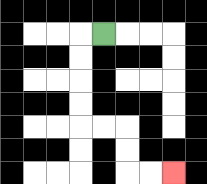{'start': '[4, 1]', 'end': '[7, 7]', 'path_directions': 'L,D,D,D,D,R,R,D,D,R,R', 'path_coordinates': '[[4, 1], [3, 1], [3, 2], [3, 3], [3, 4], [3, 5], [4, 5], [5, 5], [5, 6], [5, 7], [6, 7], [7, 7]]'}